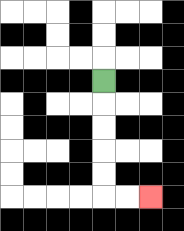{'start': '[4, 3]', 'end': '[6, 8]', 'path_directions': 'D,D,D,D,D,R,R', 'path_coordinates': '[[4, 3], [4, 4], [4, 5], [4, 6], [4, 7], [4, 8], [5, 8], [6, 8]]'}